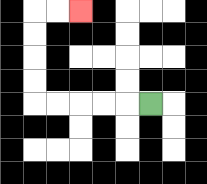{'start': '[6, 4]', 'end': '[3, 0]', 'path_directions': 'L,L,L,L,L,U,U,U,U,R,R', 'path_coordinates': '[[6, 4], [5, 4], [4, 4], [3, 4], [2, 4], [1, 4], [1, 3], [1, 2], [1, 1], [1, 0], [2, 0], [3, 0]]'}